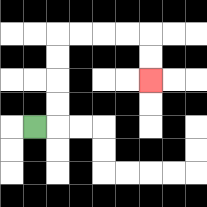{'start': '[1, 5]', 'end': '[6, 3]', 'path_directions': 'R,U,U,U,U,R,R,R,R,D,D', 'path_coordinates': '[[1, 5], [2, 5], [2, 4], [2, 3], [2, 2], [2, 1], [3, 1], [4, 1], [5, 1], [6, 1], [6, 2], [6, 3]]'}